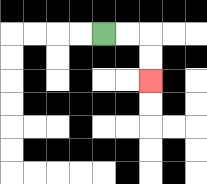{'start': '[4, 1]', 'end': '[6, 3]', 'path_directions': 'R,R,D,D', 'path_coordinates': '[[4, 1], [5, 1], [6, 1], [6, 2], [6, 3]]'}